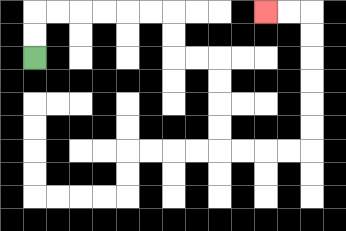{'start': '[1, 2]', 'end': '[11, 0]', 'path_directions': 'U,U,R,R,R,R,R,R,D,D,R,R,D,D,D,D,R,R,R,R,U,U,U,U,U,U,L,L', 'path_coordinates': '[[1, 2], [1, 1], [1, 0], [2, 0], [3, 0], [4, 0], [5, 0], [6, 0], [7, 0], [7, 1], [7, 2], [8, 2], [9, 2], [9, 3], [9, 4], [9, 5], [9, 6], [10, 6], [11, 6], [12, 6], [13, 6], [13, 5], [13, 4], [13, 3], [13, 2], [13, 1], [13, 0], [12, 0], [11, 0]]'}